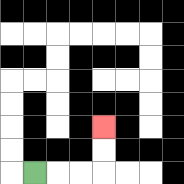{'start': '[1, 7]', 'end': '[4, 5]', 'path_directions': 'R,R,R,U,U', 'path_coordinates': '[[1, 7], [2, 7], [3, 7], [4, 7], [4, 6], [4, 5]]'}